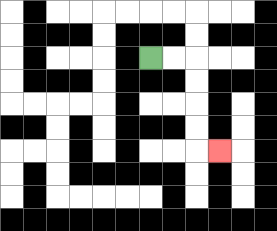{'start': '[6, 2]', 'end': '[9, 6]', 'path_directions': 'R,R,D,D,D,D,R', 'path_coordinates': '[[6, 2], [7, 2], [8, 2], [8, 3], [8, 4], [8, 5], [8, 6], [9, 6]]'}